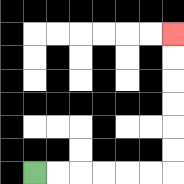{'start': '[1, 7]', 'end': '[7, 1]', 'path_directions': 'R,R,R,R,R,R,U,U,U,U,U,U', 'path_coordinates': '[[1, 7], [2, 7], [3, 7], [4, 7], [5, 7], [6, 7], [7, 7], [7, 6], [7, 5], [7, 4], [7, 3], [7, 2], [7, 1]]'}